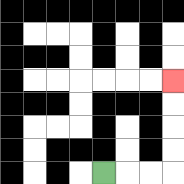{'start': '[4, 7]', 'end': '[7, 3]', 'path_directions': 'R,R,R,U,U,U,U', 'path_coordinates': '[[4, 7], [5, 7], [6, 7], [7, 7], [7, 6], [7, 5], [7, 4], [7, 3]]'}